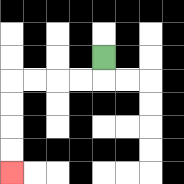{'start': '[4, 2]', 'end': '[0, 7]', 'path_directions': 'D,L,L,L,L,D,D,D,D', 'path_coordinates': '[[4, 2], [4, 3], [3, 3], [2, 3], [1, 3], [0, 3], [0, 4], [0, 5], [0, 6], [0, 7]]'}